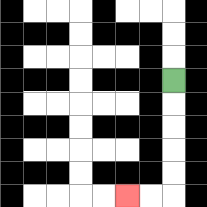{'start': '[7, 3]', 'end': '[5, 8]', 'path_directions': 'D,D,D,D,D,L,L', 'path_coordinates': '[[7, 3], [7, 4], [7, 5], [7, 6], [7, 7], [7, 8], [6, 8], [5, 8]]'}